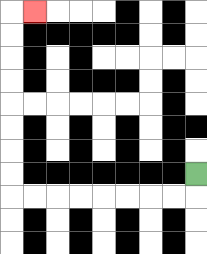{'start': '[8, 7]', 'end': '[1, 0]', 'path_directions': 'D,L,L,L,L,L,L,L,L,U,U,U,U,U,U,U,U,R', 'path_coordinates': '[[8, 7], [8, 8], [7, 8], [6, 8], [5, 8], [4, 8], [3, 8], [2, 8], [1, 8], [0, 8], [0, 7], [0, 6], [0, 5], [0, 4], [0, 3], [0, 2], [0, 1], [0, 0], [1, 0]]'}